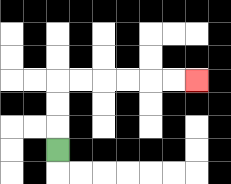{'start': '[2, 6]', 'end': '[8, 3]', 'path_directions': 'U,U,U,R,R,R,R,R,R', 'path_coordinates': '[[2, 6], [2, 5], [2, 4], [2, 3], [3, 3], [4, 3], [5, 3], [6, 3], [7, 3], [8, 3]]'}